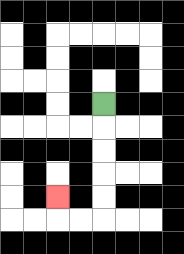{'start': '[4, 4]', 'end': '[2, 8]', 'path_directions': 'D,D,D,D,D,L,L,U', 'path_coordinates': '[[4, 4], [4, 5], [4, 6], [4, 7], [4, 8], [4, 9], [3, 9], [2, 9], [2, 8]]'}